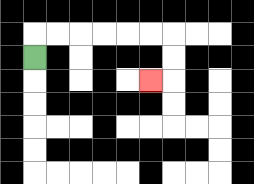{'start': '[1, 2]', 'end': '[6, 3]', 'path_directions': 'U,R,R,R,R,R,R,D,D,L', 'path_coordinates': '[[1, 2], [1, 1], [2, 1], [3, 1], [4, 1], [5, 1], [6, 1], [7, 1], [7, 2], [7, 3], [6, 3]]'}